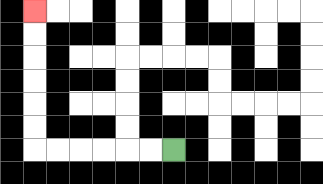{'start': '[7, 6]', 'end': '[1, 0]', 'path_directions': 'L,L,L,L,L,L,U,U,U,U,U,U', 'path_coordinates': '[[7, 6], [6, 6], [5, 6], [4, 6], [3, 6], [2, 6], [1, 6], [1, 5], [1, 4], [1, 3], [1, 2], [1, 1], [1, 0]]'}